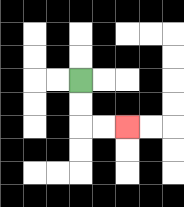{'start': '[3, 3]', 'end': '[5, 5]', 'path_directions': 'D,D,R,R', 'path_coordinates': '[[3, 3], [3, 4], [3, 5], [4, 5], [5, 5]]'}